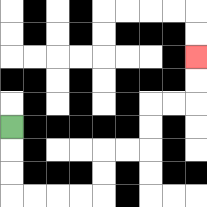{'start': '[0, 5]', 'end': '[8, 2]', 'path_directions': 'D,D,D,R,R,R,R,U,U,R,R,U,U,R,R,U,U', 'path_coordinates': '[[0, 5], [0, 6], [0, 7], [0, 8], [1, 8], [2, 8], [3, 8], [4, 8], [4, 7], [4, 6], [5, 6], [6, 6], [6, 5], [6, 4], [7, 4], [8, 4], [8, 3], [8, 2]]'}